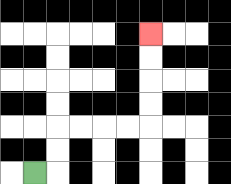{'start': '[1, 7]', 'end': '[6, 1]', 'path_directions': 'R,U,U,R,R,R,R,U,U,U,U', 'path_coordinates': '[[1, 7], [2, 7], [2, 6], [2, 5], [3, 5], [4, 5], [5, 5], [6, 5], [6, 4], [6, 3], [6, 2], [6, 1]]'}